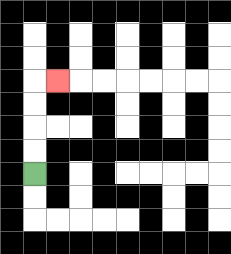{'start': '[1, 7]', 'end': '[2, 3]', 'path_directions': 'U,U,U,U,R', 'path_coordinates': '[[1, 7], [1, 6], [1, 5], [1, 4], [1, 3], [2, 3]]'}